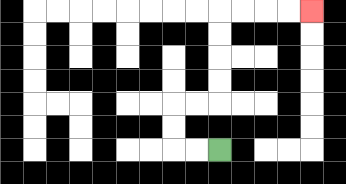{'start': '[9, 6]', 'end': '[13, 0]', 'path_directions': 'L,L,U,U,R,R,U,U,U,U,R,R,R,R', 'path_coordinates': '[[9, 6], [8, 6], [7, 6], [7, 5], [7, 4], [8, 4], [9, 4], [9, 3], [9, 2], [9, 1], [9, 0], [10, 0], [11, 0], [12, 0], [13, 0]]'}